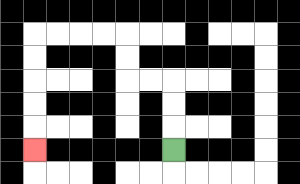{'start': '[7, 6]', 'end': '[1, 6]', 'path_directions': 'U,U,U,L,L,U,U,L,L,L,L,D,D,D,D,D', 'path_coordinates': '[[7, 6], [7, 5], [7, 4], [7, 3], [6, 3], [5, 3], [5, 2], [5, 1], [4, 1], [3, 1], [2, 1], [1, 1], [1, 2], [1, 3], [1, 4], [1, 5], [1, 6]]'}